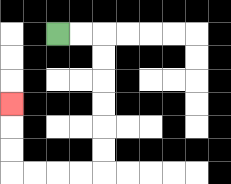{'start': '[2, 1]', 'end': '[0, 4]', 'path_directions': 'R,R,D,D,D,D,D,D,L,L,L,L,U,U,U', 'path_coordinates': '[[2, 1], [3, 1], [4, 1], [4, 2], [4, 3], [4, 4], [4, 5], [4, 6], [4, 7], [3, 7], [2, 7], [1, 7], [0, 7], [0, 6], [0, 5], [0, 4]]'}